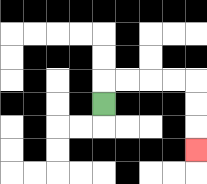{'start': '[4, 4]', 'end': '[8, 6]', 'path_directions': 'U,R,R,R,R,D,D,D', 'path_coordinates': '[[4, 4], [4, 3], [5, 3], [6, 3], [7, 3], [8, 3], [8, 4], [8, 5], [8, 6]]'}